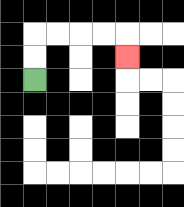{'start': '[1, 3]', 'end': '[5, 2]', 'path_directions': 'U,U,R,R,R,R,D', 'path_coordinates': '[[1, 3], [1, 2], [1, 1], [2, 1], [3, 1], [4, 1], [5, 1], [5, 2]]'}